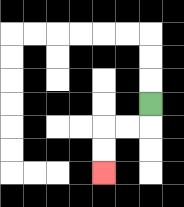{'start': '[6, 4]', 'end': '[4, 7]', 'path_directions': 'D,L,L,D,D', 'path_coordinates': '[[6, 4], [6, 5], [5, 5], [4, 5], [4, 6], [4, 7]]'}